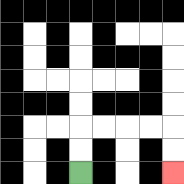{'start': '[3, 7]', 'end': '[7, 7]', 'path_directions': 'U,U,R,R,R,R,D,D', 'path_coordinates': '[[3, 7], [3, 6], [3, 5], [4, 5], [5, 5], [6, 5], [7, 5], [7, 6], [7, 7]]'}